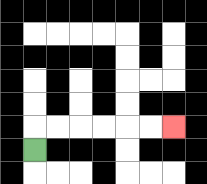{'start': '[1, 6]', 'end': '[7, 5]', 'path_directions': 'U,R,R,R,R,R,R', 'path_coordinates': '[[1, 6], [1, 5], [2, 5], [3, 5], [4, 5], [5, 5], [6, 5], [7, 5]]'}